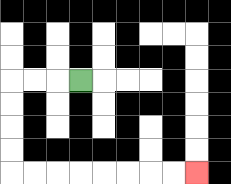{'start': '[3, 3]', 'end': '[8, 7]', 'path_directions': 'L,L,L,D,D,D,D,R,R,R,R,R,R,R,R', 'path_coordinates': '[[3, 3], [2, 3], [1, 3], [0, 3], [0, 4], [0, 5], [0, 6], [0, 7], [1, 7], [2, 7], [3, 7], [4, 7], [5, 7], [6, 7], [7, 7], [8, 7]]'}